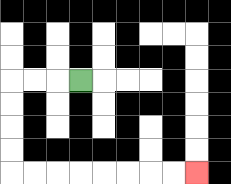{'start': '[3, 3]', 'end': '[8, 7]', 'path_directions': 'L,L,L,D,D,D,D,R,R,R,R,R,R,R,R', 'path_coordinates': '[[3, 3], [2, 3], [1, 3], [0, 3], [0, 4], [0, 5], [0, 6], [0, 7], [1, 7], [2, 7], [3, 7], [4, 7], [5, 7], [6, 7], [7, 7], [8, 7]]'}